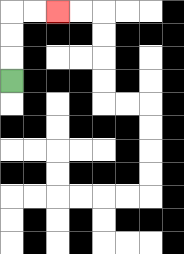{'start': '[0, 3]', 'end': '[2, 0]', 'path_directions': 'U,U,U,R,R', 'path_coordinates': '[[0, 3], [0, 2], [0, 1], [0, 0], [1, 0], [2, 0]]'}